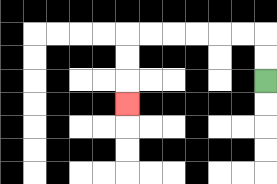{'start': '[11, 3]', 'end': '[5, 4]', 'path_directions': 'U,U,L,L,L,L,L,L,D,D,D', 'path_coordinates': '[[11, 3], [11, 2], [11, 1], [10, 1], [9, 1], [8, 1], [7, 1], [6, 1], [5, 1], [5, 2], [5, 3], [5, 4]]'}